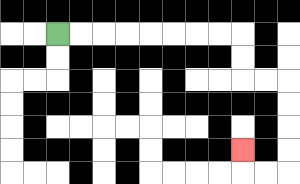{'start': '[2, 1]', 'end': '[10, 6]', 'path_directions': 'R,R,R,R,R,R,R,R,D,D,R,R,D,D,D,D,L,L,U', 'path_coordinates': '[[2, 1], [3, 1], [4, 1], [5, 1], [6, 1], [7, 1], [8, 1], [9, 1], [10, 1], [10, 2], [10, 3], [11, 3], [12, 3], [12, 4], [12, 5], [12, 6], [12, 7], [11, 7], [10, 7], [10, 6]]'}